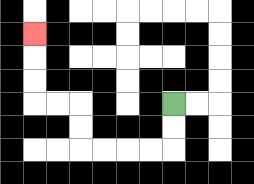{'start': '[7, 4]', 'end': '[1, 1]', 'path_directions': 'D,D,L,L,L,L,U,U,L,L,U,U,U', 'path_coordinates': '[[7, 4], [7, 5], [7, 6], [6, 6], [5, 6], [4, 6], [3, 6], [3, 5], [3, 4], [2, 4], [1, 4], [1, 3], [1, 2], [1, 1]]'}